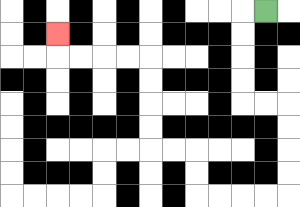{'start': '[11, 0]', 'end': '[2, 1]', 'path_directions': 'L,D,D,D,D,R,R,D,D,D,D,L,L,L,L,U,U,L,L,U,U,U,U,L,L,L,L,U', 'path_coordinates': '[[11, 0], [10, 0], [10, 1], [10, 2], [10, 3], [10, 4], [11, 4], [12, 4], [12, 5], [12, 6], [12, 7], [12, 8], [11, 8], [10, 8], [9, 8], [8, 8], [8, 7], [8, 6], [7, 6], [6, 6], [6, 5], [6, 4], [6, 3], [6, 2], [5, 2], [4, 2], [3, 2], [2, 2], [2, 1]]'}